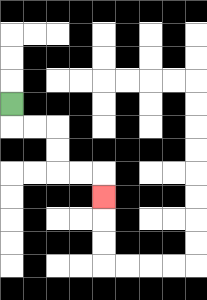{'start': '[0, 4]', 'end': '[4, 8]', 'path_directions': 'D,R,R,D,D,R,R,D', 'path_coordinates': '[[0, 4], [0, 5], [1, 5], [2, 5], [2, 6], [2, 7], [3, 7], [4, 7], [4, 8]]'}